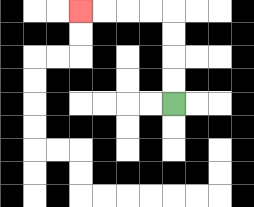{'start': '[7, 4]', 'end': '[3, 0]', 'path_directions': 'U,U,U,U,L,L,L,L', 'path_coordinates': '[[7, 4], [7, 3], [7, 2], [7, 1], [7, 0], [6, 0], [5, 0], [4, 0], [3, 0]]'}